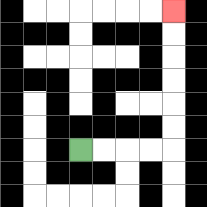{'start': '[3, 6]', 'end': '[7, 0]', 'path_directions': 'R,R,R,R,U,U,U,U,U,U', 'path_coordinates': '[[3, 6], [4, 6], [5, 6], [6, 6], [7, 6], [7, 5], [7, 4], [7, 3], [7, 2], [7, 1], [7, 0]]'}